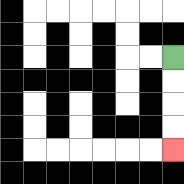{'start': '[7, 2]', 'end': '[7, 6]', 'path_directions': 'D,D,D,D', 'path_coordinates': '[[7, 2], [7, 3], [7, 4], [7, 5], [7, 6]]'}